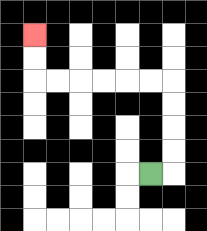{'start': '[6, 7]', 'end': '[1, 1]', 'path_directions': 'R,U,U,U,U,L,L,L,L,L,L,U,U', 'path_coordinates': '[[6, 7], [7, 7], [7, 6], [7, 5], [7, 4], [7, 3], [6, 3], [5, 3], [4, 3], [3, 3], [2, 3], [1, 3], [1, 2], [1, 1]]'}